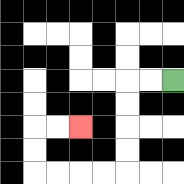{'start': '[7, 3]', 'end': '[3, 5]', 'path_directions': 'L,L,D,D,D,D,L,L,L,L,U,U,R,R', 'path_coordinates': '[[7, 3], [6, 3], [5, 3], [5, 4], [5, 5], [5, 6], [5, 7], [4, 7], [3, 7], [2, 7], [1, 7], [1, 6], [1, 5], [2, 5], [3, 5]]'}